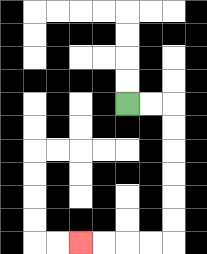{'start': '[5, 4]', 'end': '[3, 10]', 'path_directions': 'R,R,D,D,D,D,D,D,L,L,L,L', 'path_coordinates': '[[5, 4], [6, 4], [7, 4], [7, 5], [7, 6], [7, 7], [7, 8], [7, 9], [7, 10], [6, 10], [5, 10], [4, 10], [3, 10]]'}